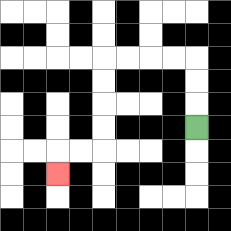{'start': '[8, 5]', 'end': '[2, 7]', 'path_directions': 'U,U,U,L,L,L,L,D,D,D,D,L,L,D', 'path_coordinates': '[[8, 5], [8, 4], [8, 3], [8, 2], [7, 2], [6, 2], [5, 2], [4, 2], [4, 3], [4, 4], [4, 5], [4, 6], [3, 6], [2, 6], [2, 7]]'}